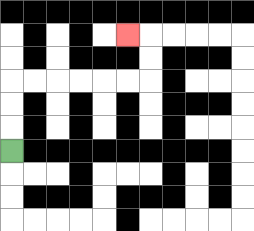{'start': '[0, 6]', 'end': '[5, 1]', 'path_directions': 'U,U,U,R,R,R,R,R,R,U,U,L', 'path_coordinates': '[[0, 6], [0, 5], [0, 4], [0, 3], [1, 3], [2, 3], [3, 3], [4, 3], [5, 3], [6, 3], [6, 2], [6, 1], [5, 1]]'}